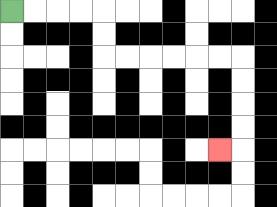{'start': '[0, 0]', 'end': '[9, 6]', 'path_directions': 'R,R,R,R,D,D,R,R,R,R,R,R,D,D,D,D,L', 'path_coordinates': '[[0, 0], [1, 0], [2, 0], [3, 0], [4, 0], [4, 1], [4, 2], [5, 2], [6, 2], [7, 2], [8, 2], [9, 2], [10, 2], [10, 3], [10, 4], [10, 5], [10, 6], [9, 6]]'}